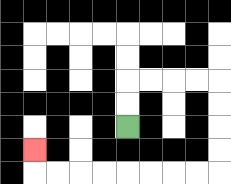{'start': '[5, 5]', 'end': '[1, 6]', 'path_directions': 'U,U,R,R,R,R,D,D,D,D,L,L,L,L,L,L,L,L,U', 'path_coordinates': '[[5, 5], [5, 4], [5, 3], [6, 3], [7, 3], [8, 3], [9, 3], [9, 4], [9, 5], [9, 6], [9, 7], [8, 7], [7, 7], [6, 7], [5, 7], [4, 7], [3, 7], [2, 7], [1, 7], [1, 6]]'}